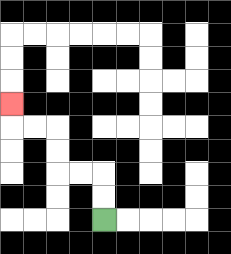{'start': '[4, 9]', 'end': '[0, 4]', 'path_directions': 'U,U,L,L,U,U,L,L,U', 'path_coordinates': '[[4, 9], [4, 8], [4, 7], [3, 7], [2, 7], [2, 6], [2, 5], [1, 5], [0, 5], [0, 4]]'}